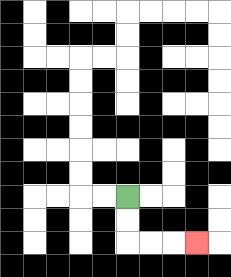{'start': '[5, 8]', 'end': '[8, 10]', 'path_directions': 'D,D,R,R,R', 'path_coordinates': '[[5, 8], [5, 9], [5, 10], [6, 10], [7, 10], [8, 10]]'}